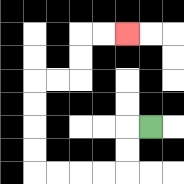{'start': '[6, 5]', 'end': '[5, 1]', 'path_directions': 'L,D,D,L,L,L,L,U,U,U,U,R,R,U,U,R,R', 'path_coordinates': '[[6, 5], [5, 5], [5, 6], [5, 7], [4, 7], [3, 7], [2, 7], [1, 7], [1, 6], [1, 5], [1, 4], [1, 3], [2, 3], [3, 3], [3, 2], [3, 1], [4, 1], [5, 1]]'}